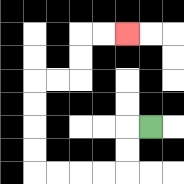{'start': '[6, 5]', 'end': '[5, 1]', 'path_directions': 'L,D,D,L,L,L,L,U,U,U,U,R,R,U,U,R,R', 'path_coordinates': '[[6, 5], [5, 5], [5, 6], [5, 7], [4, 7], [3, 7], [2, 7], [1, 7], [1, 6], [1, 5], [1, 4], [1, 3], [2, 3], [3, 3], [3, 2], [3, 1], [4, 1], [5, 1]]'}